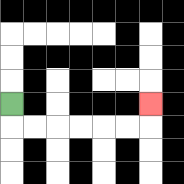{'start': '[0, 4]', 'end': '[6, 4]', 'path_directions': 'D,R,R,R,R,R,R,U', 'path_coordinates': '[[0, 4], [0, 5], [1, 5], [2, 5], [3, 5], [4, 5], [5, 5], [6, 5], [6, 4]]'}